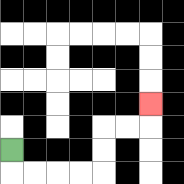{'start': '[0, 6]', 'end': '[6, 4]', 'path_directions': 'D,R,R,R,R,U,U,R,R,U', 'path_coordinates': '[[0, 6], [0, 7], [1, 7], [2, 7], [3, 7], [4, 7], [4, 6], [4, 5], [5, 5], [6, 5], [6, 4]]'}